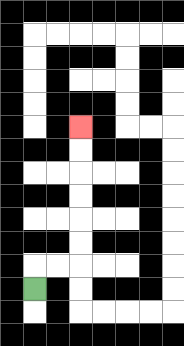{'start': '[1, 12]', 'end': '[3, 5]', 'path_directions': 'U,R,R,U,U,U,U,U,U', 'path_coordinates': '[[1, 12], [1, 11], [2, 11], [3, 11], [3, 10], [3, 9], [3, 8], [3, 7], [3, 6], [3, 5]]'}